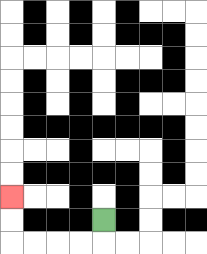{'start': '[4, 9]', 'end': '[0, 8]', 'path_directions': 'D,L,L,L,L,U,U', 'path_coordinates': '[[4, 9], [4, 10], [3, 10], [2, 10], [1, 10], [0, 10], [0, 9], [0, 8]]'}